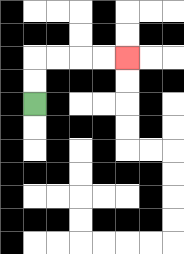{'start': '[1, 4]', 'end': '[5, 2]', 'path_directions': 'U,U,R,R,R,R', 'path_coordinates': '[[1, 4], [1, 3], [1, 2], [2, 2], [3, 2], [4, 2], [5, 2]]'}